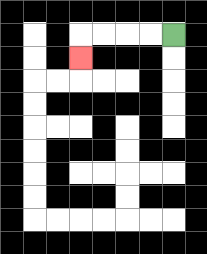{'start': '[7, 1]', 'end': '[3, 2]', 'path_directions': 'L,L,L,L,D', 'path_coordinates': '[[7, 1], [6, 1], [5, 1], [4, 1], [3, 1], [3, 2]]'}